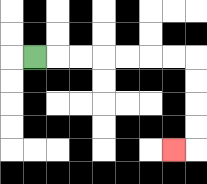{'start': '[1, 2]', 'end': '[7, 6]', 'path_directions': 'R,R,R,R,R,R,R,D,D,D,D,L', 'path_coordinates': '[[1, 2], [2, 2], [3, 2], [4, 2], [5, 2], [6, 2], [7, 2], [8, 2], [8, 3], [8, 4], [8, 5], [8, 6], [7, 6]]'}